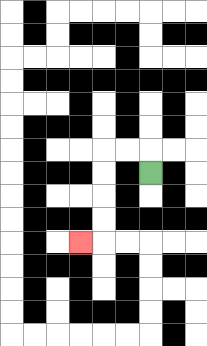{'start': '[6, 7]', 'end': '[3, 10]', 'path_directions': 'U,L,L,D,D,D,D,L', 'path_coordinates': '[[6, 7], [6, 6], [5, 6], [4, 6], [4, 7], [4, 8], [4, 9], [4, 10], [3, 10]]'}